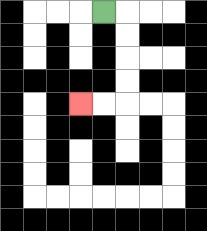{'start': '[4, 0]', 'end': '[3, 4]', 'path_directions': 'R,D,D,D,D,L,L', 'path_coordinates': '[[4, 0], [5, 0], [5, 1], [5, 2], [5, 3], [5, 4], [4, 4], [3, 4]]'}